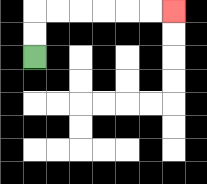{'start': '[1, 2]', 'end': '[7, 0]', 'path_directions': 'U,U,R,R,R,R,R,R', 'path_coordinates': '[[1, 2], [1, 1], [1, 0], [2, 0], [3, 0], [4, 0], [5, 0], [6, 0], [7, 0]]'}